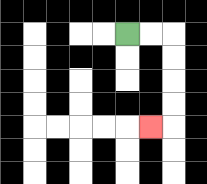{'start': '[5, 1]', 'end': '[6, 5]', 'path_directions': 'R,R,D,D,D,D,L', 'path_coordinates': '[[5, 1], [6, 1], [7, 1], [7, 2], [7, 3], [7, 4], [7, 5], [6, 5]]'}